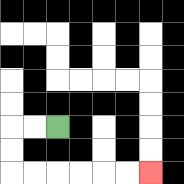{'start': '[2, 5]', 'end': '[6, 7]', 'path_directions': 'L,L,D,D,R,R,R,R,R,R', 'path_coordinates': '[[2, 5], [1, 5], [0, 5], [0, 6], [0, 7], [1, 7], [2, 7], [3, 7], [4, 7], [5, 7], [6, 7]]'}